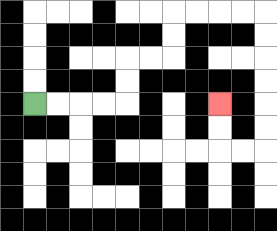{'start': '[1, 4]', 'end': '[9, 4]', 'path_directions': 'R,R,R,R,U,U,R,R,U,U,R,R,R,R,D,D,D,D,D,D,L,L,U,U', 'path_coordinates': '[[1, 4], [2, 4], [3, 4], [4, 4], [5, 4], [5, 3], [5, 2], [6, 2], [7, 2], [7, 1], [7, 0], [8, 0], [9, 0], [10, 0], [11, 0], [11, 1], [11, 2], [11, 3], [11, 4], [11, 5], [11, 6], [10, 6], [9, 6], [9, 5], [9, 4]]'}